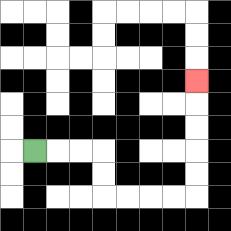{'start': '[1, 6]', 'end': '[8, 3]', 'path_directions': 'R,R,R,D,D,R,R,R,R,U,U,U,U,U', 'path_coordinates': '[[1, 6], [2, 6], [3, 6], [4, 6], [4, 7], [4, 8], [5, 8], [6, 8], [7, 8], [8, 8], [8, 7], [8, 6], [8, 5], [8, 4], [8, 3]]'}